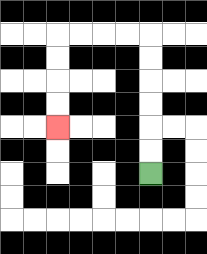{'start': '[6, 7]', 'end': '[2, 5]', 'path_directions': 'U,U,U,U,U,U,L,L,L,L,D,D,D,D', 'path_coordinates': '[[6, 7], [6, 6], [6, 5], [6, 4], [6, 3], [6, 2], [6, 1], [5, 1], [4, 1], [3, 1], [2, 1], [2, 2], [2, 3], [2, 4], [2, 5]]'}